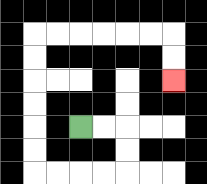{'start': '[3, 5]', 'end': '[7, 3]', 'path_directions': 'R,R,D,D,L,L,L,L,U,U,U,U,U,U,R,R,R,R,R,R,D,D', 'path_coordinates': '[[3, 5], [4, 5], [5, 5], [5, 6], [5, 7], [4, 7], [3, 7], [2, 7], [1, 7], [1, 6], [1, 5], [1, 4], [1, 3], [1, 2], [1, 1], [2, 1], [3, 1], [4, 1], [5, 1], [6, 1], [7, 1], [7, 2], [7, 3]]'}